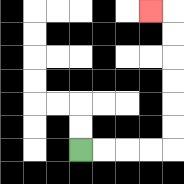{'start': '[3, 6]', 'end': '[6, 0]', 'path_directions': 'R,R,R,R,U,U,U,U,U,U,L', 'path_coordinates': '[[3, 6], [4, 6], [5, 6], [6, 6], [7, 6], [7, 5], [7, 4], [7, 3], [7, 2], [7, 1], [7, 0], [6, 0]]'}